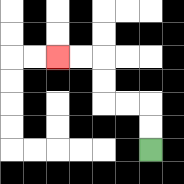{'start': '[6, 6]', 'end': '[2, 2]', 'path_directions': 'U,U,L,L,U,U,L,L', 'path_coordinates': '[[6, 6], [6, 5], [6, 4], [5, 4], [4, 4], [4, 3], [4, 2], [3, 2], [2, 2]]'}